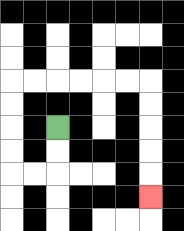{'start': '[2, 5]', 'end': '[6, 8]', 'path_directions': 'D,D,L,L,U,U,U,U,R,R,R,R,R,R,D,D,D,D,D', 'path_coordinates': '[[2, 5], [2, 6], [2, 7], [1, 7], [0, 7], [0, 6], [0, 5], [0, 4], [0, 3], [1, 3], [2, 3], [3, 3], [4, 3], [5, 3], [6, 3], [6, 4], [6, 5], [6, 6], [6, 7], [6, 8]]'}